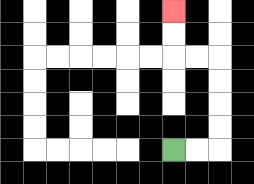{'start': '[7, 6]', 'end': '[7, 0]', 'path_directions': 'R,R,U,U,U,U,L,L,U,U', 'path_coordinates': '[[7, 6], [8, 6], [9, 6], [9, 5], [9, 4], [9, 3], [9, 2], [8, 2], [7, 2], [7, 1], [7, 0]]'}